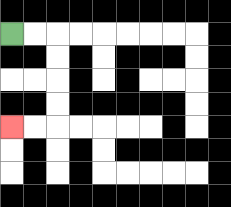{'start': '[0, 1]', 'end': '[0, 5]', 'path_directions': 'R,R,D,D,D,D,L,L', 'path_coordinates': '[[0, 1], [1, 1], [2, 1], [2, 2], [2, 3], [2, 4], [2, 5], [1, 5], [0, 5]]'}